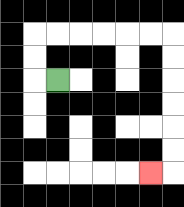{'start': '[2, 3]', 'end': '[6, 7]', 'path_directions': 'L,U,U,R,R,R,R,R,R,D,D,D,D,D,D,L', 'path_coordinates': '[[2, 3], [1, 3], [1, 2], [1, 1], [2, 1], [3, 1], [4, 1], [5, 1], [6, 1], [7, 1], [7, 2], [7, 3], [7, 4], [7, 5], [7, 6], [7, 7], [6, 7]]'}